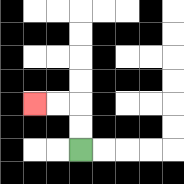{'start': '[3, 6]', 'end': '[1, 4]', 'path_directions': 'U,U,L,L', 'path_coordinates': '[[3, 6], [3, 5], [3, 4], [2, 4], [1, 4]]'}